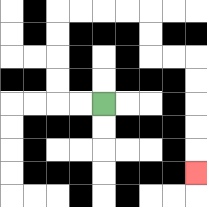{'start': '[4, 4]', 'end': '[8, 7]', 'path_directions': 'L,L,U,U,U,U,R,R,R,R,D,D,R,R,D,D,D,D,D', 'path_coordinates': '[[4, 4], [3, 4], [2, 4], [2, 3], [2, 2], [2, 1], [2, 0], [3, 0], [4, 0], [5, 0], [6, 0], [6, 1], [6, 2], [7, 2], [8, 2], [8, 3], [8, 4], [8, 5], [8, 6], [8, 7]]'}